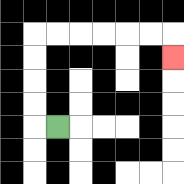{'start': '[2, 5]', 'end': '[7, 2]', 'path_directions': 'L,U,U,U,U,R,R,R,R,R,R,D', 'path_coordinates': '[[2, 5], [1, 5], [1, 4], [1, 3], [1, 2], [1, 1], [2, 1], [3, 1], [4, 1], [5, 1], [6, 1], [7, 1], [7, 2]]'}